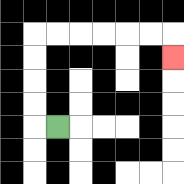{'start': '[2, 5]', 'end': '[7, 2]', 'path_directions': 'L,U,U,U,U,R,R,R,R,R,R,D', 'path_coordinates': '[[2, 5], [1, 5], [1, 4], [1, 3], [1, 2], [1, 1], [2, 1], [3, 1], [4, 1], [5, 1], [6, 1], [7, 1], [7, 2]]'}